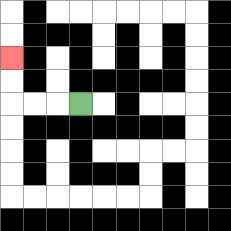{'start': '[3, 4]', 'end': '[0, 2]', 'path_directions': 'L,L,L,U,U', 'path_coordinates': '[[3, 4], [2, 4], [1, 4], [0, 4], [0, 3], [0, 2]]'}